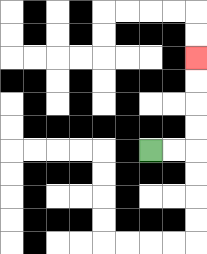{'start': '[6, 6]', 'end': '[8, 2]', 'path_directions': 'R,R,U,U,U,U', 'path_coordinates': '[[6, 6], [7, 6], [8, 6], [8, 5], [8, 4], [8, 3], [8, 2]]'}